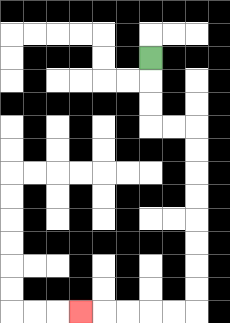{'start': '[6, 2]', 'end': '[3, 13]', 'path_directions': 'D,D,D,R,R,D,D,D,D,D,D,D,D,L,L,L,L,L', 'path_coordinates': '[[6, 2], [6, 3], [6, 4], [6, 5], [7, 5], [8, 5], [8, 6], [8, 7], [8, 8], [8, 9], [8, 10], [8, 11], [8, 12], [8, 13], [7, 13], [6, 13], [5, 13], [4, 13], [3, 13]]'}